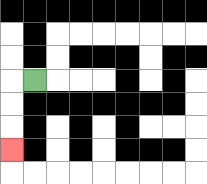{'start': '[1, 3]', 'end': '[0, 6]', 'path_directions': 'L,D,D,D', 'path_coordinates': '[[1, 3], [0, 3], [0, 4], [0, 5], [0, 6]]'}